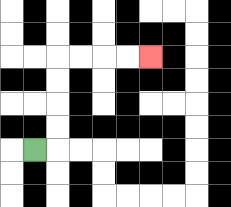{'start': '[1, 6]', 'end': '[6, 2]', 'path_directions': 'R,U,U,U,U,R,R,R,R', 'path_coordinates': '[[1, 6], [2, 6], [2, 5], [2, 4], [2, 3], [2, 2], [3, 2], [4, 2], [5, 2], [6, 2]]'}